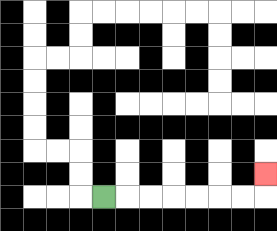{'start': '[4, 8]', 'end': '[11, 7]', 'path_directions': 'R,R,R,R,R,R,R,U', 'path_coordinates': '[[4, 8], [5, 8], [6, 8], [7, 8], [8, 8], [9, 8], [10, 8], [11, 8], [11, 7]]'}